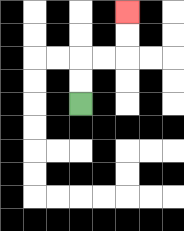{'start': '[3, 4]', 'end': '[5, 0]', 'path_directions': 'U,U,R,R,U,U', 'path_coordinates': '[[3, 4], [3, 3], [3, 2], [4, 2], [5, 2], [5, 1], [5, 0]]'}